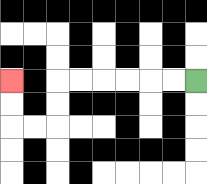{'start': '[8, 3]', 'end': '[0, 3]', 'path_directions': 'L,L,L,L,L,L,D,D,L,L,U,U', 'path_coordinates': '[[8, 3], [7, 3], [6, 3], [5, 3], [4, 3], [3, 3], [2, 3], [2, 4], [2, 5], [1, 5], [0, 5], [0, 4], [0, 3]]'}